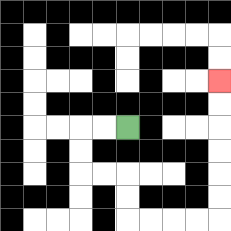{'start': '[5, 5]', 'end': '[9, 3]', 'path_directions': 'L,L,D,D,R,R,D,D,R,R,R,R,U,U,U,U,U,U', 'path_coordinates': '[[5, 5], [4, 5], [3, 5], [3, 6], [3, 7], [4, 7], [5, 7], [5, 8], [5, 9], [6, 9], [7, 9], [8, 9], [9, 9], [9, 8], [9, 7], [9, 6], [9, 5], [9, 4], [9, 3]]'}